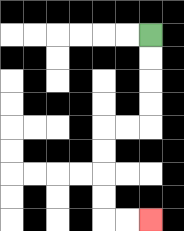{'start': '[6, 1]', 'end': '[6, 9]', 'path_directions': 'D,D,D,D,L,L,D,D,D,D,R,R', 'path_coordinates': '[[6, 1], [6, 2], [6, 3], [6, 4], [6, 5], [5, 5], [4, 5], [4, 6], [4, 7], [4, 8], [4, 9], [5, 9], [6, 9]]'}